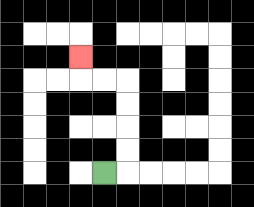{'start': '[4, 7]', 'end': '[3, 2]', 'path_directions': 'R,U,U,U,U,L,L,U', 'path_coordinates': '[[4, 7], [5, 7], [5, 6], [5, 5], [5, 4], [5, 3], [4, 3], [3, 3], [3, 2]]'}